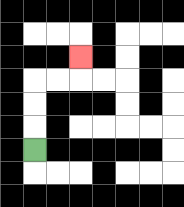{'start': '[1, 6]', 'end': '[3, 2]', 'path_directions': 'U,U,U,R,R,U', 'path_coordinates': '[[1, 6], [1, 5], [1, 4], [1, 3], [2, 3], [3, 3], [3, 2]]'}